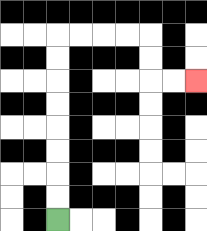{'start': '[2, 9]', 'end': '[8, 3]', 'path_directions': 'U,U,U,U,U,U,U,U,R,R,R,R,D,D,R,R', 'path_coordinates': '[[2, 9], [2, 8], [2, 7], [2, 6], [2, 5], [2, 4], [2, 3], [2, 2], [2, 1], [3, 1], [4, 1], [5, 1], [6, 1], [6, 2], [6, 3], [7, 3], [8, 3]]'}